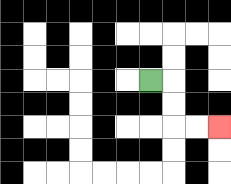{'start': '[6, 3]', 'end': '[9, 5]', 'path_directions': 'R,D,D,R,R', 'path_coordinates': '[[6, 3], [7, 3], [7, 4], [7, 5], [8, 5], [9, 5]]'}